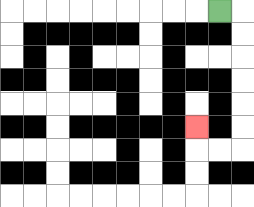{'start': '[9, 0]', 'end': '[8, 5]', 'path_directions': 'R,D,D,D,D,D,D,L,L,U', 'path_coordinates': '[[9, 0], [10, 0], [10, 1], [10, 2], [10, 3], [10, 4], [10, 5], [10, 6], [9, 6], [8, 6], [8, 5]]'}